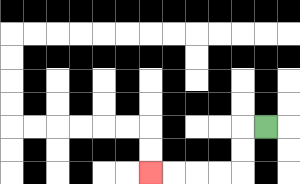{'start': '[11, 5]', 'end': '[6, 7]', 'path_directions': 'L,D,D,L,L,L,L', 'path_coordinates': '[[11, 5], [10, 5], [10, 6], [10, 7], [9, 7], [8, 7], [7, 7], [6, 7]]'}